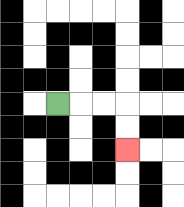{'start': '[2, 4]', 'end': '[5, 6]', 'path_directions': 'R,R,R,D,D', 'path_coordinates': '[[2, 4], [3, 4], [4, 4], [5, 4], [5, 5], [5, 6]]'}